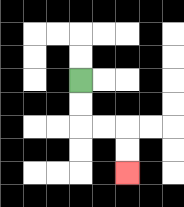{'start': '[3, 3]', 'end': '[5, 7]', 'path_directions': 'D,D,R,R,D,D', 'path_coordinates': '[[3, 3], [3, 4], [3, 5], [4, 5], [5, 5], [5, 6], [5, 7]]'}